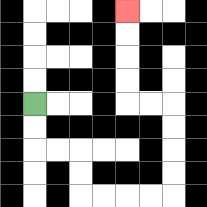{'start': '[1, 4]', 'end': '[5, 0]', 'path_directions': 'D,D,R,R,D,D,R,R,R,R,U,U,U,U,L,L,U,U,U,U', 'path_coordinates': '[[1, 4], [1, 5], [1, 6], [2, 6], [3, 6], [3, 7], [3, 8], [4, 8], [5, 8], [6, 8], [7, 8], [7, 7], [7, 6], [7, 5], [7, 4], [6, 4], [5, 4], [5, 3], [5, 2], [5, 1], [5, 0]]'}